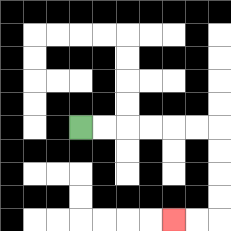{'start': '[3, 5]', 'end': '[7, 9]', 'path_directions': 'R,R,R,R,R,R,D,D,D,D,L,L', 'path_coordinates': '[[3, 5], [4, 5], [5, 5], [6, 5], [7, 5], [8, 5], [9, 5], [9, 6], [9, 7], [9, 8], [9, 9], [8, 9], [7, 9]]'}